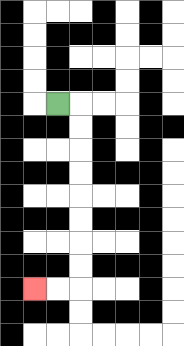{'start': '[2, 4]', 'end': '[1, 12]', 'path_directions': 'R,D,D,D,D,D,D,D,D,L,L', 'path_coordinates': '[[2, 4], [3, 4], [3, 5], [3, 6], [3, 7], [3, 8], [3, 9], [3, 10], [3, 11], [3, 12], [2, 12], [1, 12]]'}